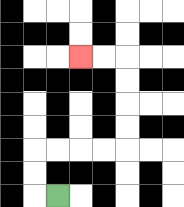{'start': '[2, 8]', 'end': '[3, 2]', 'path_directions': 'L,U,U,R,R,R,R,U,U,U,U,L,L', 'path_coordinates': '[[2, 8], [1, 8], [1, 7], [1, 6], [2, 6], [3, 6], [4, 6], [5, 6], [5, 5], [5, 4], [5, 3], [5, 2], [4, 2], [3, 2]]'}